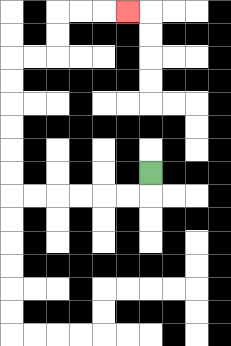{'start': '[6, 7]', 'end': '[5, 0]', 'path_directions': 'D,L,L,L,L,L,L,U,U,U,U,U,U,R,R,U,U,R,R,R', 'path_coordinates': '[[6, 7], [6, 8], [5, 8], [4, 8], [3, 8], [2, 8], [1, 8], [0, 8], [0, 7], [0, 6], [0, 5], [0, 4], [0, 3], [0, 2], [1, 2], [2, 2], [2, 1], [2, 0], [3, 0], [4, 0], [5, 0]]'}